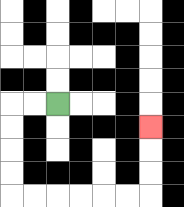{'start': '[2, 4]', 'end': '[6, 5]', 'path_directions': 'L,L,D,D,D,D,R,R,R,R,R,R,U,U,U', 'path_coordinates': '[[2, 4], [1, 4], [0, 4], [0, 5], [0, 6], [0, 7], [0, 8], [1, 8], [2, 8], [3, 8], [4, 8], [5, 8], [6, 8], [6, 7], [6, 6], [6, 5]]'}